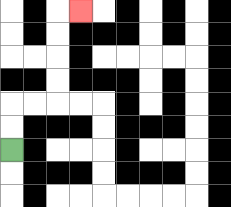{'start': '[0, 6]', 'end': '[3, 0]', 'path_directions': 'U,U,R,R,U,U,U,U,R', 'path_coordinates': '[[0, 6], [0, 5], [0, 4], [1, 4], [2, 4], [2, 3], [2, 2], [2, 1], [2, 0], [3, 0]]'}